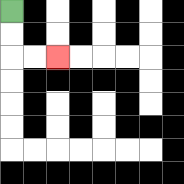{'start': '[0, 0]', 'end': '[2, 2]', 'path_directions': 'D,D,R,R', 'path_coordinates': '[[0, 0], [0, 1], [0, 2], [1, 2], [2, 2]]'}